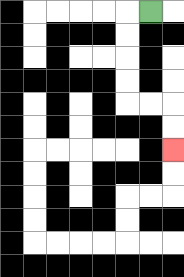{'start': '[6, 0]', 'end': '[7, 6]', 'path_directions': 'L,D,D,D,D,R,R,D,D', 'path_coordinates': '[[6, 0], [5, 0], [5, 1], [5, 2], [5, 3], [5, 4], [6, 4], [7, 4], [7, 5], [7, 6]]'}